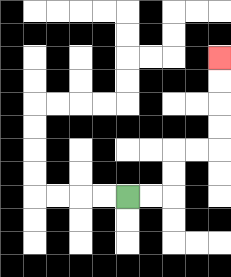{'start': '[5, 8]', 'end': '[9, 2]', 'path_directions': 'R,R,U,U,R,R,U,U,U,U', 'path_coordinates': '[[5, 8], [6, 8], [7, 8], [7, 7], [7, 6], [8, 6], [9, 6], [9, 5], [9, 4], [9, 3], [9, 2]]'}